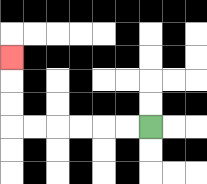{'start': '[6, 5]', 'end': '[0, 2]', 'path_directions': 'L,L,L,L,L,L,U,U,U', 'path_coordinates': '[[6, 5], [5, 5], [4, 5], [3, 5], [2, 5], [1, 5], [0, 5], [0, 4], [0, 3], [0, 2]]'}